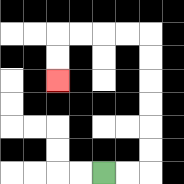{'start': '[4, 7]', 'end': '[2, 3]', 'path_directions': 'R,R,U,U,U,U,U,U,L,L,L,L,D,D', 'path_coordinates': '[[4, 7], [5, 7], [6, 7], [6, 6], [6, 5], [6, 4], [6, 3], [6, 2], [6, 1], [5, 1], [4, 1], [3, 1], [2, 1], [2, 2], [2, 3]]'}